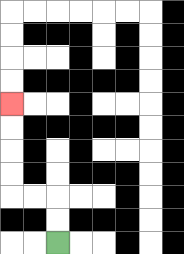{'start': '[2, 10]', 'end': '[0, 4]', 'path_directions': 'U,U,L,L,U,U,U,U', 'path_coordinates': '[[2, 10], [2, 9], [2, 8], [1, 8], [0, 8], [0, 7], [0, 6], [0, 5], [0, 4]]'}